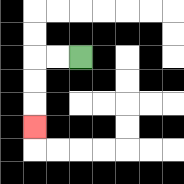{'start': '[3, 2]', 'end': '[1, 5]', 'path_directions': 'L,L,D,D,D', 'path_coordinates': '[[3, 2], [2, 2], [1, 2], [1, 3], [1, 4], [1, 5]]'}